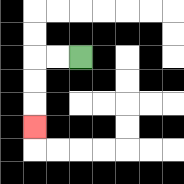{'start': '[3, 2]', 'end': '[1, 5]', 'path_directions': 'L,L,D,D,D', 'path_coordinates': '[[3, 2], [2, 2], [1, 2], [1, 3], [1, 4], [1, 5]]'}